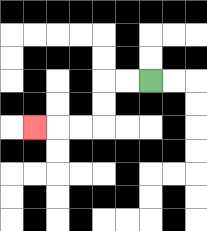{'start': '[6, 3]', 'end': '[1, 5]', 'path_directions': 'L,L,D,D,L,L,L', 'path_coordinates': '[[6, 3], [5, 3], [4, 3], [4, 4], [4, 5], [3, 5], [2, 5], [1, 5]]'}